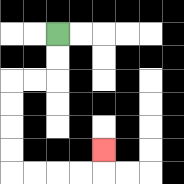{'start': '[2, 1]', 'end': '[4, 6]', 'path_directions': 'D,D,L,L,D,D,D,D,R,R,R,R,U', 'path_coordinates': '[[2, 1], [2, 2], [2, 3], [1, 3], [0, 3], [0, 4], [0, 5], [0, 6], [0, 7], [1, 7], [2, 7], [3, 7], [4, 7], [4, 6]]'}